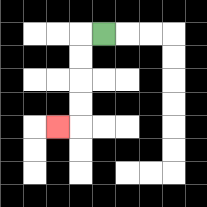{'start': '[4, 1]', 'end': '[2, 5]', 'path_directions': 'L,D,D,D,D,L', 'path_coordinates': '[[4, 1], [3, 1], [3, 2], [3, 3], [3, 4], [3, 5], [2, 5]]'}